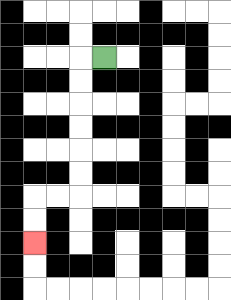{'start': '[4, 2]', 'end': '[1, 10]', 'path_directions': 'L,D,D,D,D,D,D,L,L,D,D', 'path_coordinates': '[[4, 2], [3, 2], [3, 3], [3, 4], [3, 5], [3, 6], [3, 7], [3, 8], [2, 8], [1, 8], [1, 9], [1, 10]]'}